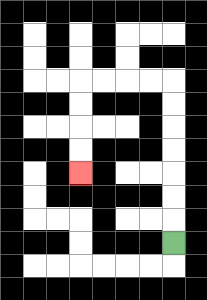{'start': '[7, 10]', 'end': '[3, 7]', 'path_directions': 'U,U,U,U,U,U,U,L,L,L,L,D,D,D,D', 'path_coordinates': '[[7, 10], [7, 9], [7, 8], [7, 7], [7, 6], [7, 5], [7, 4], [7, 3], [6, 3], [5, 3], [4, 3], [3, 3], [3, 4], [3, 5], [3, 6], [3, 7]]'}